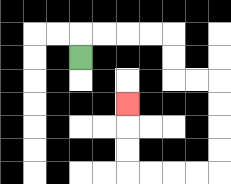{'start': '[3, 2]', 'end': '[5, 4]', 'path_directions': 'U,R,R,R,R,D,D,R,R,D,D,D,D,L,L,L,L,U,U,U', 'path_coordinates': '[[3, 2], [3, 1], [4, 1], [5, 1], [6, 1], [7, 1], [7, 2], [7, 3], [8, 3], [9, 3], [9, 4], [9, 5], [9, 6], [9, 7], [8, 7], [7, 7], [6, 7], [5, 7], [5, 6], [5, 5], [5, 4]]'}